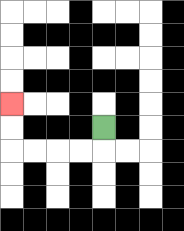{'start': '[4, 5]', 'end': '[0, 4]', 'path_directions': 'D,L,L,L,L,U,U', 'path_coordinates': '[[4, 5], [4, 6], [3, 6], [2, 6], [1, 6], [0, 6], [0, 5], [0, 4]]'}